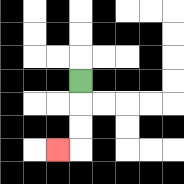{'start': '[3, 3]', 'end': '[2, 6]', 'path_directions': 'D,D,D,L', 'path_coordinates': '[[3, 3], [3, 4], [3, 5], [3, 6], [2, 6]]'}